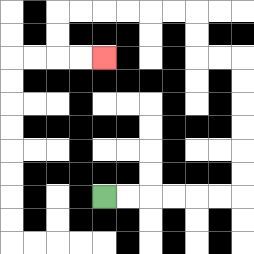{'start': '[4, 8]', 'end': '[4, 2]', 'path_directions': 'R,R,R,R,R,R,U,U,U,U,U,U,L,L,U,U,L,L,L,L,L,L,D,D,R,R', 'path_coordinates': '[[4, 8], [5, 8], [6, 8], [7, 8], [8, 8], [9, 8], [10, 8], [10, 7], [10, 6], [10, 5], [10, 4], [10, 3], [10, 2], [9, 2], [8, 2], [8, 1], [8, 0], [7, 0], [6, 0], [5, 0], [4, 0], [3, 0], [2, 0], [2, 1], [2, 2], [3, 2], [4, 2]]'}